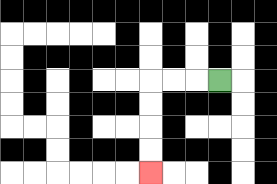{'start': '[9, 3]', 'end': '[6, 7]', 'path_directions': 'L,L,L,D,D,D,D', 'path_coordinates': '[[9, 3], [8, 3], [7, 3], [6, 3], [6, 4], [6, 5], [6, 6], [6, 7]]'}